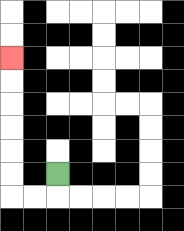{'start': '[2, 7]', 'end': '[0, 2]', 'path_directions': 'D,L,L,U,U,U,U,U,U', 'path_coordinates': '[[2, 7], [2, 8], [1, 8], [0, 8], [0, 7], [0, 6], [0, 5], [0, 4], [0, 3], [0, 2]]'}